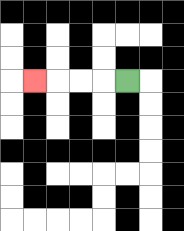{'start': '[5, 3]', 'end': '[1, 3]', 'path_directions': 'L,L,L,L', 'path_coordinates': '[[5, 3], [4, 3], [3, 3], [2, 3], [1, 3]]'}